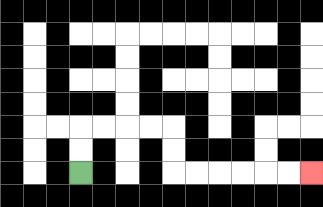{'start': '[3, 7]', 'end': '[13, 7]', 'path_directions': 'U,U,R,R,R,R,D,D,R,R,R,R,R,R', 'path_coordinates': '[[3, 7], [3, 6], [3, 5], [4, 5], [5, 5], [6, 5], [7, 5], [7, 6], [7, 7], [8, 7], [9, 7], [10, 7], [11, 7], [12, 7], [13, 7]]'}